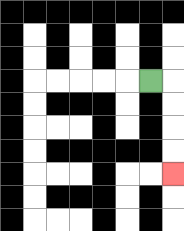{'start': '[6, 3]', 'end': '[7, 7]', 'path_directions': 'R,D,D,D,D', 'path_coordinates': '[[6, 3], [7, 3], [7, 4], [7, 5], [7, 6], [7, 7]]'}